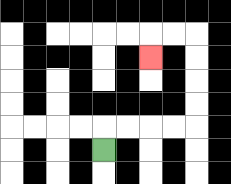{'start': '[4, 6]', 'end': '[6, 2]', 'path_directions': 'U,R,R,R,R,U,U,U,U,L,L,D', 'path_coordinates': '[[4, 6], [4, 5], [5, 5], [6, 5], [7, 5], [8, 5], [8, 4], [8, 3], [8, 2], [8, 1], [7, 1], [6, 1], [6, 2]]'}